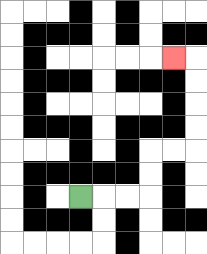{'start': '[3, 8]', 'end': '[7, 2]', 'path_directions': 'R,R,R,U,U,R,R,U,U,U,U,L', 'path_coordinates': '[[3, 8], [4, 8], [5, 8], [6, 8], [6, 7], [6, 6], [7, 6], [8, 6], [8, 5], [8, 4], [8, 3], [8, 2], [7, 2]]'}